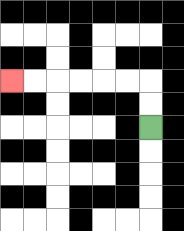{'start': '[6, 5]', 'end': '[0, 3]', 'path_directions': 'U,U,L,L,L,L,L,L', 'path_coordinates': '[[6, 5], [6, 4], [6, 3], [5, 3], [4, 3], [3, 3], [2, 3], [1, 3], [0, 3]]'}